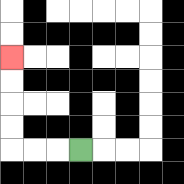{'start': '[3, 6]', 'end': '[0, 2]', 'path_directions': 'L,L,L,U,U,U,U', 'path_coordinates': '[[3, 6], [2, 6], [1, 6], [0, 6], [0, 5], [0, 4], [0, 3], [0, 2]]'}